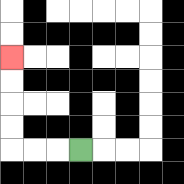{'start': '[3, 6]', 'end': '[0, 2]', 'path_directions': 'L,L,L,U,U,U,U', 'path_coordinates': '[[3, 6], [2, 6], [1, 6], [0, 6], [0, 5], [0, 4], [0, 3], [0, 2]]'}